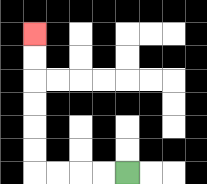{'start': '[5, 7]', 'end': '[1, 1]', 'path_directions': 'L,L,L,L,U,U,U,U,U,U', 'path_coordinates': '[[5, 7], [4, 7], [3, 7], [2, 7], [1, 7], [1, 6], [1, 5], [1, 4], [1, 3], [1, 2], [1, 1]]'}